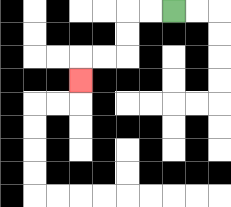{'start': '[7, 0]', 'end': '[3, 3]', 'path_directions': 'L,L,D,D,L,L,D', 'path_coordinates': '[[7, 0], [6, 0], [5, 0], [5, 1], [5, 2], [4, 2], [3, 2], [3, 3]]'}